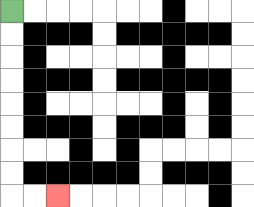{'start': '[0, 0]', 'end': '[2, 8]', 'path_directions': 'D,D,D,D,D,D,D,D,R,R', 'path_coordinates': '[[0, 0], [0, 1], [0, 2], [0, 3], [0, 4], [0, 5], [0, 6], [0, 7], [0, 8], [1, 8], [2, 8]]'}